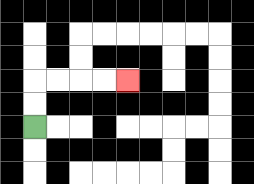{'start': '[1, 5]', 'end': '[5, 3]', 'path_directions': 'U,U,R,R,R,R', 'path_coordinates': '[[1, 5], [1, 4], [1, 3], [2, 3], [3, 3], [4, 3], [5, 3]]'}